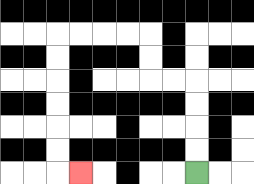{'start': '[8, 7]', 'end': '[3, 7]', 'path_directions': 'U,U,U,U,L,L,U,U,L,L,L,L,D,D,D,D,D,D,R', 'path_coordinates': '[[8, 7], [8, 6], [8, 5], [8, 4], [8, 3], [7, 3], [6, 3], [6, 2], [6, 1], [5, 1], [4, 1], [3, 1], [2, 1], [2, 2], [2, 3], [2, 4], [2, 5], [2, 6], [2, 7], [3, 7]]'}